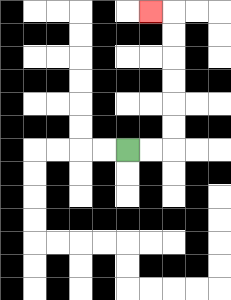{'start': '[5, 6]', 'end': '[6, 0]', 'path_directions': 'R,R,U,U,U,U,U,U,L', 'path_coordinates': '[[5, 6], [6, 6], [7, 6], [7, 5], [7, 4], [7, 3], [7, 2], [7, 1], [7, 0], [6, 0]]'}